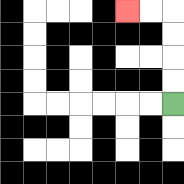{'start': '[7, 4]', 'end': '[5, 0]', 'path_directions': 'U,U,U,U,L,L', 'path_coordinates': '[[7, 4], [7, 3], [7, 2], [7, 1], [7, 0], [6, 0], [5, 0]]'}